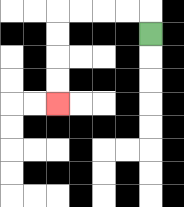{'start': '[6, 1]', 'end': '[2, 4]', 'path_directions': 'U,L,L,L,L,D,D,D,D', 'path_coordinates': '[[6, 1], [6, 0], [5, 0], [4, 0], [3, 0], [2, 0], [2, 1], [2, 2], [2, 3], [2, 4]]'}